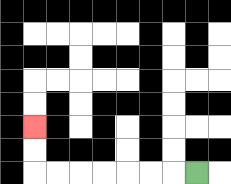{'start': '[8, 7]', 'end': '[1, 5]', 'path_directions': 'L,L,L,L,L,L,L,U,U', 'path_coordinates': '[[8, 7], [7, 7], [6, 7], [5, 7], [4, 7], [3, 7], [2, 7], [1, 7], [1, 6], [1, 5]]'}